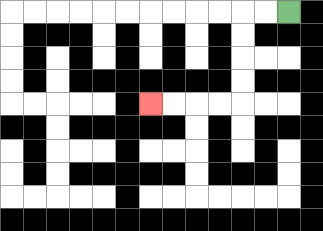{'start': '[12, 0]', 'end': '[6, 4]', 'path_directions': 'L,L,D,D,D,D,L,L,L,L', 'path_coordinates': '[[12, 0], [11, 0], [10, 0], [10, 1], [10, 2], [10, 3], [10, 4], [9, 4], [8, 4], [7, 4], [6, 4]]'}